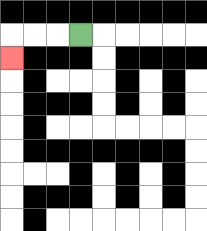{'start': '[3, 1]', 'end': '[0, 2]', 'path_directions': 'L,L,L,D', 'path_coordinates': '[[3, 1], [2, 1], [1, 1], [0, 1], [0, 2]]'}